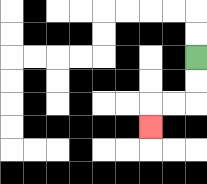{'start': '[8, 2]', 'end': '[6, 5]', 'path_directions': 'D,D,L,L,D', 'path_coordinates': '[[8, 2], [8, 3], [8, 4], [7, 4], [6, 4], [6, 5]]'}